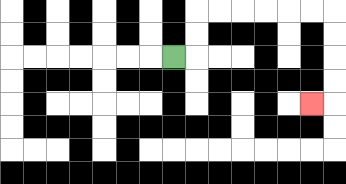{'start': '[7, 2]', 'end': '[13, 4]', 'path_directions': 'R,U,U,R,R,R,R,R,R,D,D,D,D,L', 'path_coordinates': '[[7, 2], [8, 2], [8, 1], [8, 0], [9, 0], [10, 0], [11, 0], [12, 0], [13, 0], [14, 0], [14, 1], [14, 2], [14, 3], [14, 4], [13, 4]]'}